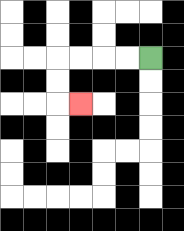{'start': '[6, 2]', 'end': '[3, 4]', 'path_directions': 'L,L,L,L,D,D,R', 'path_coordinates': '[[6, 2], [5, 2], [4, 2], [3, 2], [2, 2], [2, 3], [2, 4], [3, 4]]'}